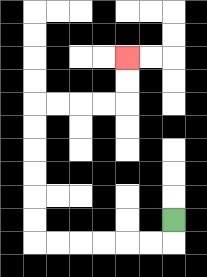{'start': '[7, 9]', 'end': '[5, 2]', 'path_directions': 'D,L,L,L,L,L,L,U,U,U,U,U,U,R,R,R,R,U,U', 'path_coordinates': '[[7, 9], [7, 10], [6, 10], [5, 10], [4, 10], [3, 10], [2, 10], [1, 10], [1, 9], [1, 8], [1, 7], [1, 6], [1, 5], [1, 4], [2, 4], [3, 4], [4, 4], [5, 4], [5, 3], [5, 2]]'}